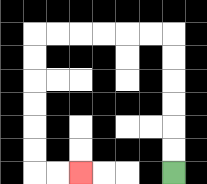{'start': '[7, 7]', 'end': '[3, 7]', 'path_directions': 'U,U,U,U,U,U,L,L,L,L,L,L,D,D,D,D,D,D,R,R', 'path_coordinates': '[[7, 7], [7, 6], [7, 5], [7, 4], [7, 3], [7, 2], [7, 1], [6, 1], [5, 1], [4, 1], [3, 1], [2, 1], [1, 1], [1, 2], [1, 3], [1, 4], [1, 5], [1, 6], [1, 7], [2, 7], [3, 7]]'}